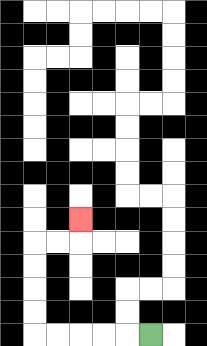{'start': '[6, 14]', 'end': '[3, 9]', 'path_directions': 'L,L,L,L,L,U,U,U,U,R,R,U', 'path_coordinates': '[[6, 14], [5, 14], [4, 14], [3, 14], [2, 14], [1, 14], [1, 13], [1, 12], [1, 11], [1, 10], [2, 10], [3, 10], [3, 9]]'}